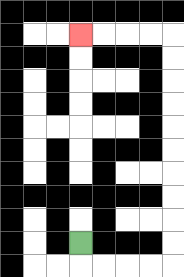{'start': '[3, 10]', 'end': '[3, 1]', 'path_directions': 'D,R,R,R,R,U,U,U,U,U,U,U,U,U,U,L,L,L,L', 'path_coordinates': '[[3, 10], [3, 11], [4, 11], [5, 11], [6, 11], [7, 11], [7, 10], [7, 9], [7, 8], [7, 7], [7, 6], [7, 5], [7, 4], [7, 3], [7, 2], [7, 1], [6, 1], [5, 1], [4, 1], [3, 1]]'}